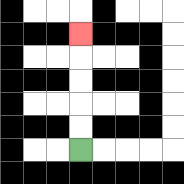{'start': '[3, 6]', 'end': '[3, 1]', 'path_directions': 'U,U,U,U,U', 'path_coordinates': '[[3, 6], [3, 5], [3, 4], [3, 3], [3, 2], [3, 1]]'}